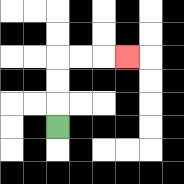{'start': '[2, 5]', 'end': '[5, 2]', 'path_directions': 'U,U,U,R,R,R', 'path_coordinates': '[[2, 5], [2, 4], [2, 3], [2, 2], [3, 2], [4, 2], [5, 2]]'}